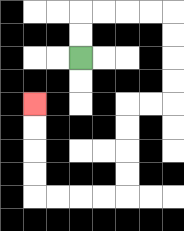{'start': '[3, 2]', 'end': '[1, 4]', 'path_directions': 'U,U,R,R,R,R,D,D,D,D,L,L,D,D,D,D,L,L,L,L,U,U,U,U', 'path_coordinates': '[[3, 2], [3, 1], [3, 0], [4, 0], [5, 0], [6, 0], [7, 0], [7, 1], [7, 2], [7, 3], [7, 4], [6, 4], [5, 4], [5, 5], [5, 6], [5, 7], [5, 8], [4, 8], [3, 8], [2, 8], [1, 8], [1, 7], [1, 6], [1, 5], [1, 4]]'}